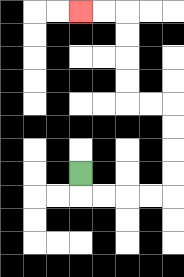{'start': '[3, 7]', 'end': '[3, 0]', 'path_directions': 'D,R,R,R,R,U,U,U,U,L,L,U,U,U,U,L,L', 'path_coordinates': '[[3, 7], [3, 8], [4, 8], [5, 8], [6, 8], [7, 8], [7, 7], [7, 6], [7, 5], [7, 4], [6, 4], [5, 4], [5, 3], [5, 2], [5, 1], [5, 0], [4, 0], [3, 0]]'}